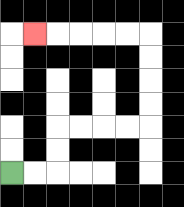{'start': '[0, 7]', 'end': '[1, 1]', 'path_directions': 'R,R,U,U,R,R,R,R,U,U,U,U,L,L,L,L,L', 'path_coordinates': '[[0, 7], [1, 7], [2, 7], [2, 6], [2, 5], [3, 5], [4, 5], [5, 5], [6, 5], [6, 4], [6, 3], [6, 2], [6, 1], [5, 1], [4, 1], [3, 1], [2, 1], [1, 1]]'}